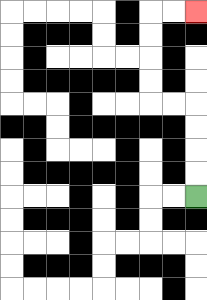{'start': '[8, 8]', 'end': '[8, 0]', 'path_directions': 'U,U,U,U,L,L,U,U,U,U,R,R', 'path_coordinates': '[[8, 8], [8, 7], [8, 6], [8, 5], [8, 4], [7, 4], [6, 4], [6, 3], [6, 2], [6, 1], [6, 0], [7, 0], [8, 0]]'}